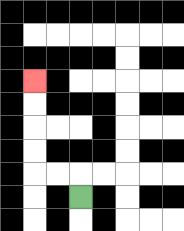{'start': '[3, 8]', 'end': '[1, 3]', 'path_directions': 'U,L,L,U,U,U,U', 'path_coordinates': '[[3, 8], [3, 7], [2, 7], [1, 7], [1, 6], [1, 5], [1, 4], [1, 3]]'}